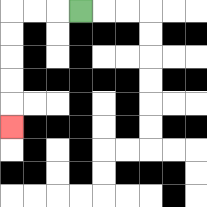{'start': '[3, 0]', 'end': '[0, 5]', 'path_directions': 'L,L,L,D,D,D,D,D', 'path_coordinates': '[[3, 0], [2, 0], [1, 0], [0, 0], [0, 1], [0, 2], [0, 3], [0, 4], [0, 5]]'}